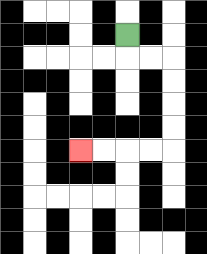{'start': '[5, 1]', 'end': '[3, 6]', 'path_directions': 'D,R,R,D,D,D,D,L,L,L,L', 'path_coordinates': '[[5, 1], [5, 2], [6, 2], [7, 2], [7, 3], [7, 4], [7, 5], [7, 6], [6, 6], [5, 6], [4, 6], [3, 6]]'}